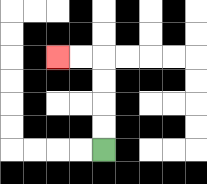{'start': '[4, 6]', 'end': '[2, 2]', 'path_directions': 'U,U,U,U,L,L', 'path_coordinates': '[[4, 6], [4, 5], [4, 4], [4, 3], [4, 2], [3, 2], [2, 2]]'}